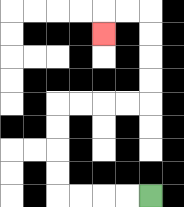{'start': '[6, 8]', 'end': '[4, 1]', 'path_directions': 'L,L,L,L,U,U,U,U,R,R,R,R,U,U,U,U,L,L,D', 'path_coordinates': '[[6, 8], [5, 8], [4, 8], [3, 8], [2, 8], [2, 7], [2, 6], [2, 5], [2, 4], [3, 4], [4, 4], [5, 4], [6, 4], [6, 3], [6, 2], [6, 1], [6, 0], [5, 0], [4, 0], [4, 1]]'}